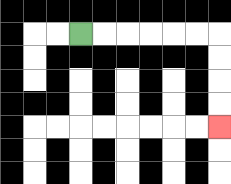{'start': '[3, 1]', 'end': '[9, 5]', 'path_directions': 'R,R,R,R,R,R,D,D,D,D', 'path_coordinates': '[[3, 1], [4, 1], [5, 1], [6, 1], [7, 1], [8, 1], [9, 1], [9, 2], [9, 3], [9, 4], [9, 5]]'}